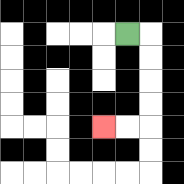{'start': '[5, 1]', 'end': '[4, 5]', 'path_directions': 'R,D,D,D,D,L,L', 'path_coordinates': '[[5, 1], [6, 1], [6, 2], [6, 3], [6, 4], [6, 5], [5, 5], [4, 5]]'}